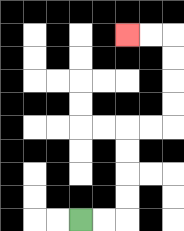{'start': '[3, 9]', 'end': '[5, 1]', 'path_directions': 'R,R,U,U,U,U,R,R,U,U,U,U,L,L', 'path_coordinates': '[[3, 9], [4, 9], [5, 9], [5, 8], [5, 7], [5, 6], [5, 5], [6, 5], [7, 5], [7, 4], [7, 3], [7, 2], [7, 1], [6, 1], [5, 1]]'}